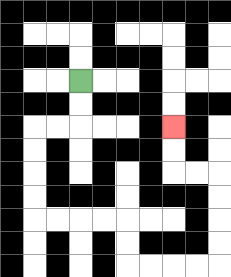{'start': '[3, 3]', 'end': '[7, 5]', 'path_directions': 'D,D,L,L,D,D,D,D,R,R,R,R,D,D,R,R,R,R,U,U,U,U,L,L,U,U', 'path_coordinates': '[[3, 3], [3, 4], [3, 5], [2, 5], [1, 5], [1, 6], [1, 7], [1, 8], [1, 9], [2, 9], [3, 9], [4, 9], [5, 9], [5, 10], [5, 11], [6, 11], [7, 11], [8, 11], [9, 11], [9, 10], [9, 9], [9, 8], [9, 7], [8, 7], [7, 7], [7, 6], [7, 5]]'}